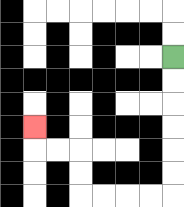{'start': '[7, 2]', 'end': '[1, 5]', 'path_directions': 'D,D,D,D,D,D,L,L,L,L,U,U,L,L,U', 'path_coordinates': '[[7, 2], [7, 3], [7, 4], [7, 5], [7, 6], [7, 7], [7, 8], [6, 8], [5, 8], [4, 8], [3, 8], [3, 7], [3, 6], [2, 6], [1, 6], [1, 5]]'}